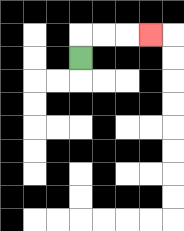{'start': '[3, 2]', 'end': '[6, 1]', 'path_directions': 'U,R,R,R', 'path_coordinates': '[[3, 2], [3, 1], [4, 1], [5, 1], [6, 1]]'}